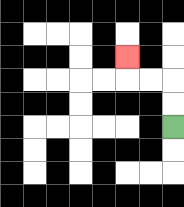{'start': '[7, 5]', 'end': '[5, 2]', 'path_directions': 'U,U,L,L,U', 'path_coordinates': '[[7, 5], [7, 4], [7, 3], [6, 3], [5, 3], [5, 2]]'}